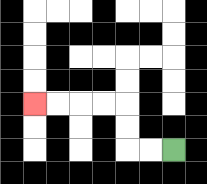{'start': '[7, 6]', 'end': '[1, 4]', 'path_directions': 'L,L,U,U,L,L,L,L', 'path_coordinates': '[[7, 6], [6, 6], [5, 6], [5, 5], [5, 4], [4, 4], [3, 4], [2, 4], [1, 4]]'}